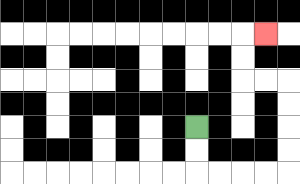{'start': '[8, 5]', 'end': '[11, 1]', 'path_directions': 'D,D,R,R,R,R,U,U,U,U,L,L,U,U,R', 'path_coordinates': '[[8, 5], [8, 6], [8, 7], [9, 7], [10, 7], [11, 7], [12, 7], [12, 6], [12, 5], [12, 4], [12, 3], [11, 3], [10, 3], [10, 2], [10, 1], [11, 1]]'}